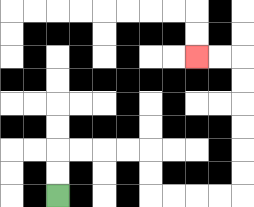{'start': '[2, 8]', 'end': '[8, 2]', 'path_directions': 'U,U,R,R,R,R,D,D,R,R,R,R,U,U,U,U,U,U,L,L', 'path_coordinates': '[[2, 8], [2, 7], [2, 6], [3, 6], [4, 6], [5, 6], [6, 6], [6, 7], [6, 8], [7, 8], [8, 8], [9, 8], [10, 8], [10, 7], [10, 6], [10, 5], [10, 4], [10, 3], [10, 2], [9, 2], [8, 2]]'}